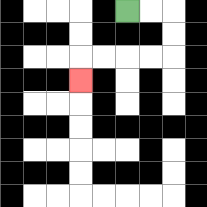{'start': '[5, 0]', 'end': '[3, 3]', 'path_directions': 'R,R,D,D,L,L,L,L,D', 'path_coordinates': '[[5, 0], [6, 0], [7, 0], [7, 1], [7, 2], [6, 2], [5, 2], [4, 2], [3, 2], [3, 3]]'}